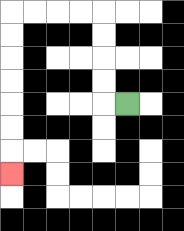{'start': '[5, 4]', 'end': '[0, 7]', 'path_directions': 'L,U,U,U,U,L,L,L,L,D,D,D,D,D,D,D', 'path_coordinates': '[[5, 4], [4, 4], [4, 3], [4, 2], [4, 1], [4, 0], [3, 0], [2, 0], [1, 0], [0, 0], [0, 1], [0, 2], [0, 3], [0, 4], [0, 5], [0, 6], [0, 7]]'}